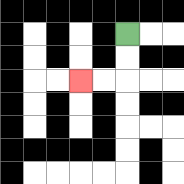{'start': '[5, 1]', 'end': '[3, 3]', 'path_directions': 'D,D,L,L', 'path_coordinates': '[[5, 1], [5, 2], [5, 3], [4, 3], [3, 3]]'}